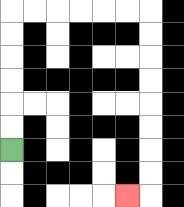{'start': '[0, 6]', 'end': '[5, 8]', 'path_directions': 'U,U,U,U,U,U,R,R,R,R,R,R,D,D,D,D,D,D,D,D,L', 'path_coordinates': '[[0, 6], [0, 5], [0, 4], [0, 3], [0, 2], [0, 1], [0, 0], [1, 0], [2, 0], [3, 0], [4, 0], [5, 0], [6, 0], [6, 1], [6, 2], [6, 3], [6, 4], [6, 5], [6, 6], [6, 7], [6, 8], [5, 8]]'}